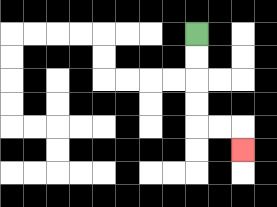{'start': '[8, 1]', 'end': '[10, 6]', 'path_directions': 'D,D,D,D,R,R,D', 'path_coordinates': '[[8, 1], [8, 2], [8, 3], [8, 4], [8, 5], [9, 5], [10, 5], [10, 6]]'}